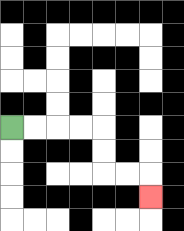{'start': '[0, 5]', 'end': '[6, 8]', 'path_directions': 'R,R,R,R,D,D,R,R,D', 'path_coordinates': '[[0, 5], [1, 5], [2, 5], [3, 5], [4, 5], [4, 6], [4, 7], [5, 7], [6, 7], [6, 8]]'}